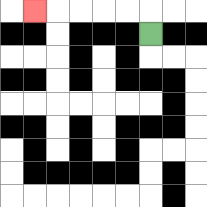{'start': '[6, 1]', 'end': '[1, 0]', 'path_directions': 'U,L,L,L,L,L', 'path_coordinates': '[[6, 1], [6, 0], [5, 0], [4, 0], [3, 0], [2, 0], [1, 0]]'}